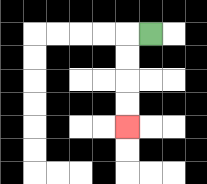{'start': '[6, 1]', 'end': '[5, 5]', 'path_directions': 'L,D,D,D,D', 'path_coordinates': '[[6, 1], [5, 1], [5, 2], [5, 3], [5, 4], [5, 5]]'}